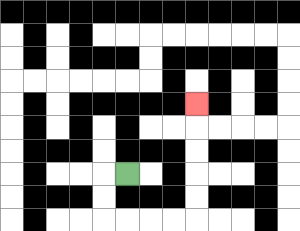{'start': '[5, 7]', 'end': '[8, 4]', 'path_directions': 'L,D,D,R,R,R,R,U,U,U,U,U', 'path_coordinates': '[[5, 7], [4, 7], [4, 8], [4, 9], [5, 9], [6, 9], [7, 9], [8, 9], [8, 8], [8, 7], [8, 6], [8, 5], [8, 4]]'}